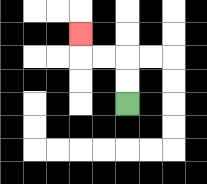{'start': '[5, 4]', 'end': '[3, 1]', 'path_directions': 'U,U,L,L,U', 'path_coordinates': '[[5, 4], [5, 3], [5, 2], [4, 2], [3, 2], [3, 1]]'}